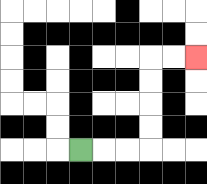{'start': '[3, 6]', 'end': '[8, 2]', 'path_directions': 'R,R,R,U,U,U,U,R,R', 'path_coordinates': '[[3, 6], [4, 6], [5, 6], [6, 6], [6, 5], [6, 4], [6, 3], [6, 2], [7, 2], [8, 2]]'}